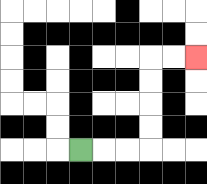{'start': '[3, 6]', 'end': '[8, 2]', 'path_directions': 'R,R,R,U,U,U,U,R,R', 'path_coordinates': '[[3, 6], [4, 6], [5, 6], [6, 6], [6, 5], [6, 4], [6, 3], [6, 2], [7, 2], [8, 2]]'}